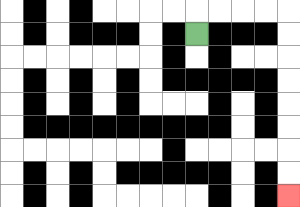{'start': '[8, 1]', 'end': '[12, 8]', 'path_directions': 'U,R,R,R,R,D,D,D,D,D,D,D,D', 'path_coordinates': '[[8, 1], [8, 0], [9, 0], [10, 0], [11, 0], [12, 0], [12, 1], [12, 2], [12, 3], [12, 4], [12, 5], [12, 6], [12, 7], [12, 8]]'}